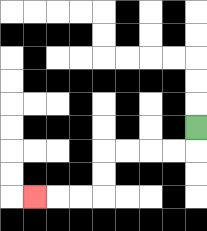{'start': '[8, 5]', 'end': '[1, 8]', 'path_directions': 'D,L,L,L,L,D,D,L,L,L', 'path_coordinates': '[[8, 5], [8, 6], [7, 6], [6, 6], [5, 6], [4, 6], [4, 7], [4, 8], [3, 8], [2, 8], [1, 8]]'}